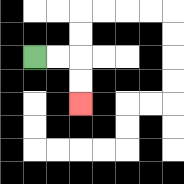{'start': '[1, 2]', 'end': '[3, 4]', 'path_directions': 'R,R,D,D', 'path_coordinates': '[[1, 2], [2, 2], [3, 2], [3, 3], [3, 4]]'}